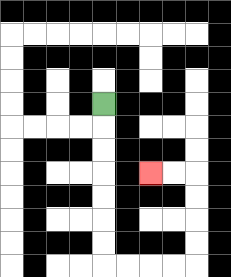{'start': '[4, 4]', 'end': '[6, 7]', 'path_directions': 'D,D,D,D,D,D,D,R,R,R,R,U,U,U,U,L,L', 'path_coordinates': '[[4, 4], [4, 5], [4, 6], [4, 7], [4, 8], [4, 9], [4, 10], [4, 11], [5, 11], [6, 11], [7, 11], [8, 11], [8, 10], [8, 9], [8, 8], [8, 7], [7, 7], [6, 7]]'}